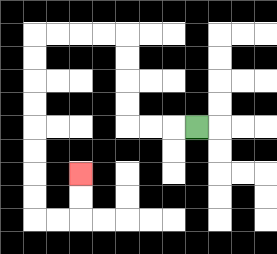{'start': '[8, 5]', 'end': '[3, 7]', 'path_directions': 'L,L,L,U,U,U,U,L,L,L,L,D,D,D,D,D,D,D,D,R,R,U,U', 'path_coordinates': '[[8, 5], [7, 5], [6, 5], [5, 5], [5, 4], [5, 3], [5, 2], [5, 1], [4, 1], [3, 1], [2, 1], [1, 1], [1, 2], [1, 3], [1, 4], [1, 5], [1, 6], [1, 7], [1, 8], [1, 9], [2, 9], [3, 9], [3, 8], [3, 7]]'}